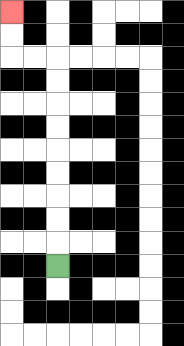{'start': '[2, 11]', 'end': '[0, 0]', 'path_directions': 'U,U,U,U,U,U,U,U,U,L,L,U,U', 'path_coordinates': '[[2, 11], [2, 10], [2, 9], [2, 8], [2, 7], [2, 6], [2, 5], [2, 4], [2, 3], [2, 2], [1, 2], [0, 2], [0, 1], [0, 0]]'}